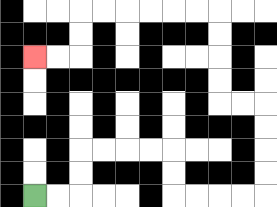{'start': '[1, 8]', 'end': '[1, 2]', 'path_directions': 'R,R,U,U,R,R,R,R,D,D,R,R,R,R,U,U,U,U,L,L,U,U,U,U,L,L,L,L,L,L,D,D,L,L', 'path_coordinates': '[[1, 8], [2, 8], [3, 8], [3, 7], [3, 6], [4, 6], [5, 6], [6, 6], [7, 6], [7, 7], [7, 8], [8, 8], [9, 8], [10, 8], [11, 8], [11, 7], [11, 6], [11, 5], [11, 4], [10, 4], [9, 4], [9, 3], [9, 2], [9, 1], [9, 0], [8, 0], [7, 0], [6, 0], [5, 0], [4, 0], [3, 0], [3, 1], [3, 2], [2, 2], [1, 2]]'}